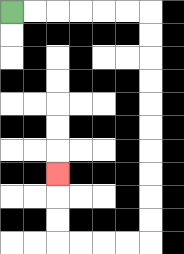{'start': '[0, 0]', 'end': '[2, 7]', 'path_directions': 'R,R,R,R,R,R,D,D,D,D,D,D,D,D,D,D,L,L,L,L,U,U,U', 'path_coordinates': '[[0, 0], [1, 0], [2, 0], [3, 0], [4, 0], [5, 0], [6, 0], [6, 1], [6, 2], [6, 3], [6, 4], [6, 5], [6, 6], [6, 7], [6, 8], [6, 9], [6, 10], [5, 10], [4, 10], [3, 10], [2, 10], [2, 9], [2, 8], [2, 7]]'}